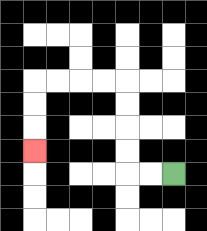{'start': '[7, 7]', 'end': '[1, 6]', 'path_directions': 'L,L,U,U,U,U,L,L,L,L,D,D,D', 'path_coordinates': '[[7, 7], [6, 7], [5, 7], [5, 6], [5, 5], [5, 4], [5, 3], [4, 3], [3, 3], [2, 3], [1, 3], [1, 4], [1, 5], [1, 6]]'}